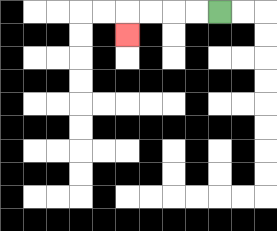{'start': '[9, 0]', 'end': '[5, 1]', 'path_directions': 'L,L,L,L,D', 'path_coordinates': '[[9, 0], [8, 0], [7, 0], [6, 0], [5, 0], [5, 1]]'}